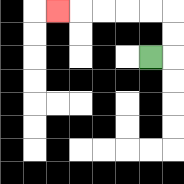{'start': '[6, 2]', 'end': '[2, 0]', 'path_directions': 'R,U,U,L,L,L,L,L', 'path_coordinates': '[[6, 2], [7, 2], [7, 1], [7, 0], [6, 0], [5, 0], [4, 0], [3, 0], [2, 0]]'}